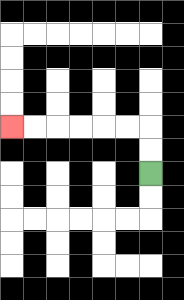{'start': '[6, 7]', 'end': '[0, 5]', 'path_directions': 'U,U,L,L,L,L,L,L', 'path_coordinates': '[[6, 7], [6, 6], [6, 5], [5, 5], [4, 5], [3, 5], [2, 5], [1, 5], [0, 5]]'}